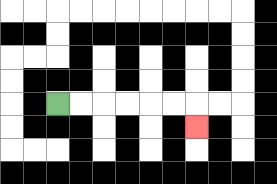{'start': '[2, 4]', 'end': '[8, 5]', 'path_directions': 'R,R,R,R,R,R,D', 'path_coordinates': '[[2, 4], [3, 4], [4, 4], [5, 4], [6, 4], [7, 4], [8, 4], [8, 5]]'}